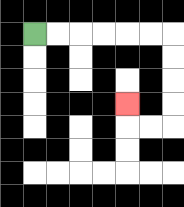{'start': '[1, 1]', 'end': '[5, 4]', 'path_directions': 'R,R,R,R,R,R,D,D,D,D,L,L,U', 'path_coordinates': '[[1, 1], [2, 1], [3, 1], [4, 1], [5, 1], [6, 1], [7, 1], [7, 2], [7, 3], [7, 4], [7, 5], [6, 5], [5, 5], [5, 4]]'}